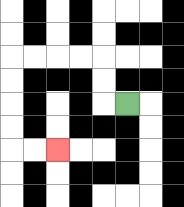{'start': '[5, 4]', 'end': '[2, 6]', 'path_directions': 'L,U,U,L,L,L,L,D,D,D,D,R,R', 'path_coordinates': '[[5, 4], [4, 4], [4, 3], [4, 2], [3, 2], [2, 2], [1, 2], [0, 2], [0, 3], [0, 4], [0, 5], [0, 6], [1, 6], [2, 6]]'}